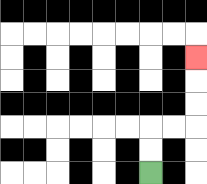{'start': '[6, 7]', 'end': '[8, 2]', 'path_directions': 'U,U,R,R,U,U,U', 'path_coordinates': '[[6, 7], [6, 6], [6, 5], [7, 5], [8, 5], [8, 4], [8, 3], [8, 2]]'}